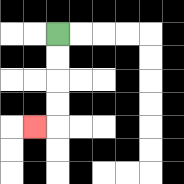{'start': '[2, 1]', 'end': '[1, 5]', 'path_directions': 'D,D,D,D,L', 'path_coordinates': '[[2, 1], [2, 2], [2, 3], [2, 4], [2, 5], [1, 5]]'}